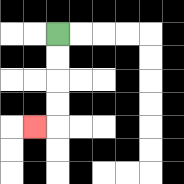{'start': '[2, 1]', 'end': '[1, 5]', 'path_directions': 'D,D,D,D,L', 'path_coordinates': '[[2, 1], [2, 2], [2, 3], [2, 4], [2, 5], [1, 5]]'}